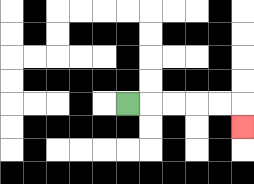{'start': '[5, 4]', 'end': '[10, 5]', 'path_directions': 'R,R,R,R,R,D', 'path_coordinates': '[[5, 4], [6, 4], [7, 4], [8, 4], [9, 4], [10, 4], [10, 5]]'}